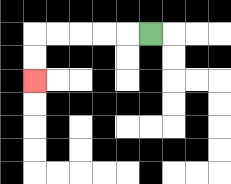{'start': '[6, 1]', 'end': '[1, 3]', 'path_directions': 'L,L,L,L,L,D,D', 'path_coordinates': '[[6, 1], [5, 1], [4, 1], [3, 1], [2, 1], [1, 1], [1, 2], [1, 3]]'}